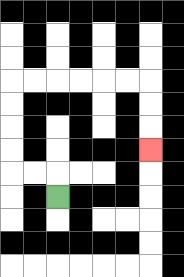{'start': '[2, 8]', 'end': '[6, 6]', 'path_directions': 'U,L,L,U,U,U,U,R,R,R,R,R,R,D,D,D', 'path_coordinates': '[[2, 8], [2, 7], [1, 7], [0, 7], [0, 6], [0, 5], [0, 4], [0, 3], [1, 3], [2, 3], [3, 3], [4, 3], [5, 3], [6, 3], [6, 4], [6, 5], [6, 6]]'}